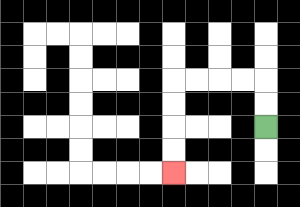{'start': '[11, 5]', 'end': '[7, 7]', 'path_directions': 'U,U,L,L,L,L,D,D,D,D', 'path_coordinates': '[[11, 5], [11, 4], [11, 3], [10, 3], [9, 3], [8, 3], [7, 3], [7, 4], [7, 5], [7, 6], [7, 7]]'}